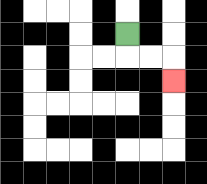{'start': '[5, 1]', 'end': '[7, 3]', 'path_directions': 'D,R,R,D', 'path_coordinates': '[[5, 1], [5, 2], [6, 2], [7, 2], [7, 3]]'}